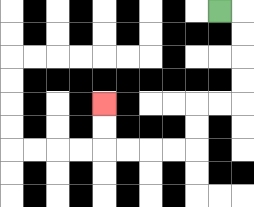{'start': '[9, 0]', 'end': '[4, 4]', 'path_directions': 'R,D,D,D,D,L,L,D,D,L,L,L,L,U,U', 'path_coordinates': '[[9, 0], [10, 0], [10, 1], [10, 2], [10, 3], [10, 4], [9, 4], [8, 4], [8, 5], [8, 6], [7, 6], [6, 6], [5, 6], [4, 6], [4, 5], [4, 4]]'}